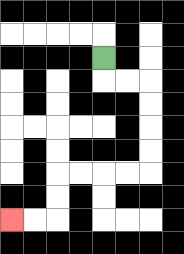{'start': '[4, 2]', 'end': '[0, 9]', 'path_directions': 'D,R,R,D,D,D,D,L,L,L,L,D,D,L,L', 'path_coordinates': '[[4, 2], [4, 3], [5, 3], [6, 3], [6, 4], [6, 5], [6, 6], [6, 7], [5, 7], [4, 7], [3, 7], [2, 7], [2, 8], [2, 9], [1, 9], [0, 9]]'}